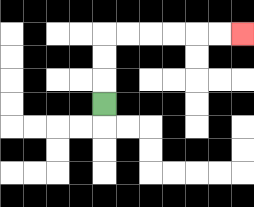{'start': '[4, 4]', 'end': '[10, 1]', 'path_directions': 'U,U,U,R,R,R,R,R,R', 'path_coordinates': '[[4, 4], [4, 3], [4, 2], [4, 1], [5, 1], [6, 1], [7, 1], [8, 1], [9, 1], [10, 1]]'}